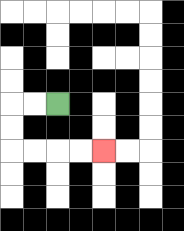{'start': '[2, 4]', 'end': '[4, 6]', 'path_directions': 'L,L,D,D,R,R,R,R', 'path_coordinates': '[[2, 4], [1, 4], [0, 4], [0, 5], [0, 6], [1, 6], [2, 6], [3, 6], [4, 6]]'}